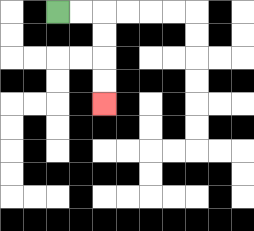{'start': '[2, 0]', 'end': '[4, 4]', 'path_directions': 'R,R,D,D,D,D', 'path_coordinates': '[[2, 0], [3, 0], [4, 0], [4, 1], [4, 2], [4, 3], [4, 4]]'}